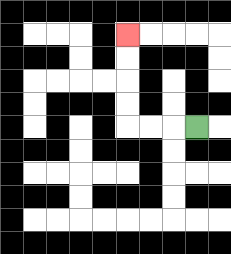{'start': '[8, 5]', 'end': '[5, 1]', 'path_directions': 'L,L,L,U,U,U,U', 'path_coordinates': '[[8, 5], [7, 5], [6, 5], [5, 5], [5, 4], [5, 3], [5, 2], [5, 1]]'}